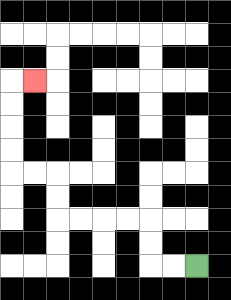{'start': '[8, 11]', 'end': '[1, 3]', 'path_directions': 'L,L,U,U,L,L,L,L,U,U,L,L,U,U,U,U,R', 'path_coordinates': '[[8, 11], [7, 11], [6, 11], [6, 10], [6, 9], [5, 9], [4, 9], [3, 9], [2, 9], [2, 8], [2, 7], [1, 7], [0, 7], [0, 6], [0, 5], [0, 4], [0, 3], [1, 3]]'}